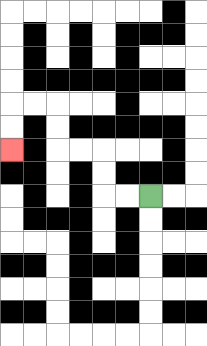{'start': '[6, 8]', 'end': '[0, 6]', 'path_directions': 'L,L,U,U,L,L,U,U,L,L,D,D', 'path_coordinates': '[[6, 8], [5, 8], [4, 8], [4, 7], [4, 6], [3, 6], [2, 6], [2, 5], [2, 4], [1, 4], [0, 4], [0, 5], [0, 6]]'}